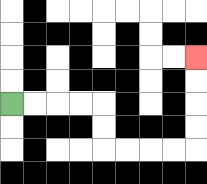{'start': '[0, 4]', 'end': '[8, 2]', 'path_directions': 'R,R,R,R,D,D,R,R,R,R,U,U,U,U', 'path_coordinates': '[[0, 4], [1, 4], [2, 4], [3, 4], [4, 4], [4, 5], [4, 6], [5, 6], [6, 6], [7, 6], [8, 6], [8, 5], [8, 4], [8, 3], [8, 2]]'}